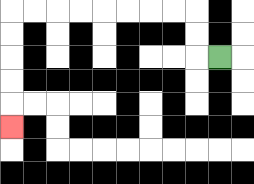{'start': '[9, 2]', 'end': '[0, 5]', 'path_directions': 'L,U,U,L,L,L,L,L,L,L,L,D,D,D,D,D', 'path_coordinates': '[[9, 2], [8, 2], [8, 1], [8, 0], [7, 0], [6, 0], [5, 0], [4, 0], [3, 0], [2, 0], [1, 0], [0, 0], [0, 1], [0, 2], [0, 3], [0, 4], [0, 5]]'}